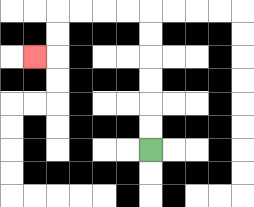{'start': '[6, 6]', 'end': '[1, 2]', 'path_directions': 'U,U,U,U,U,U,L,L,L,L,D,D,L', 'path_coordinates': '[[6, 6], [6, 5], [6, 4], [6, 3], [6, 2], [6, 1], [6, 0], [5, 0], [4, 0], [3, 0], [2, 0], [2, 1], [2, 2], [1, 2]]'}